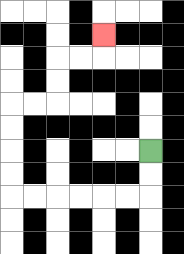{'start': '[6, 6]', 'end': '[4, 1]', 'path_directions': 'D,D,L,L,L,L,L,L,U,U,U,U,R,R,U,U,R,R,U', 'path_coordinates': '[[6, 6], [6, 7], [6, 8], [5, 8], [4, 8], [3, 8], [2, 8], [1, 8], [0, 8], [0, 7], [0, 6], [0, 5], [0, 4], [1, 4], [2, 4], [2, 3], [2, 2], [3, 2], [4, 2], [4, 1]]'}